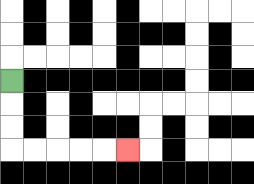{'start': '[0, 3]', 'end': '[5, 6]', 'path_directions': 'D,D,D,R,R,R,R,R', 'path_coordinates': '[[0, 3], [0, 4], [0, 5], [0, 6], [1, 6], [2, 6], [3, 6], [4, 6], [5, 6]]'}